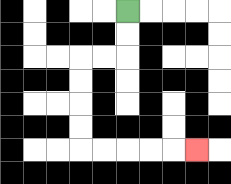{'start': '[5, 0]', 'end': '[8, 6]', 'path_directions': 'D,D,L,L,D,D,D,D,R,R,R,R,R', 'path_coordinates': '[[5, 0], [5, 1], [5, 2], [4, 2], [3, 2], [3, 3], [3, 4], [3, 5], [3, 6], [4, 6], [5, 6], [6, 6], [7, 6], [8, 6]]'}